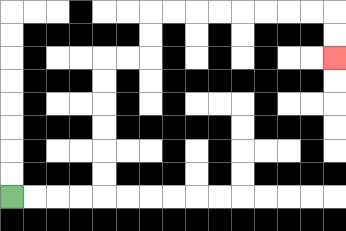{'start': '[0, 8]', 'end': '[14, 2]', 'path_directions': 'R,R,R,R,U,U,U,U,U,U,R,R,U,U,R,R,R,R,R,R,R,R,D,D', 'path_coordinates': '[[0, 8], [1, 8], [2, 8], [3, 8], [4, 8], [4, 7], [4, 6], [4, 5], [4, 4], [4, 3], [4, 2], [5, 2], [6, 2], [6, 1], [6, 0], [7, 0], [8, 0], [9, 0], [10, 0], [11, 0], [12, 0], [13, 0], [14, 0], [14, 1], [14, 2]]'}